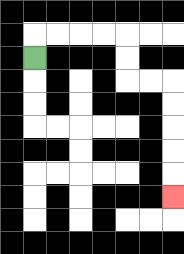{'start': '[1, 2]', 'end': '[7, 8]', 'path_directions': 'U,R,R,R,R,D,D,R,R,D,D,D,D,D', 'path_coordinates': '[[1, 2], [1, 1], [2, 1], [3, 1], [4, 1], [5, 1], [5, 2], [5, 3], [6, 3], [7, 3], [7, 4], [7, 5], [7, 6], [7, 7], [7, 8]]'}